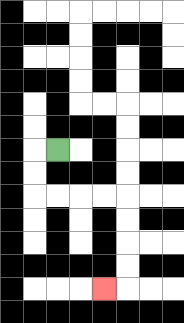{'start': '[2, 6]', 'end': '[4, 12]', 'path_directions': 'L,D,D,R,R,R,R,D,D,D,D,L', 'path_coordinates': '[[2, 6], [1, 6], [1, 7], [1, 8], [2, 8], [3, 8], [4, 8], [5, 8], [5, 9], [5, 10], [5, 11], [5, 12], [4, 12]]'}